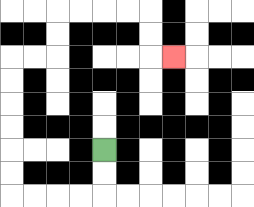{'start': '[4, 6]', 'end': '[7, 2]', 'path_directions': 'D,D,L,L,L,L,U,U,U,U,U,U,R,R,U,U,R,R,R,R,D,D,R', 'path_coordinates': '[[4, 6], [4, 7], [4, 8], [3, 8], [2, 8], [1, 8], [0, 8], [0, 7], [0, 6], [0, 5], [0, 4], [0, 3], [0, 2], [1, 2], [2, 2], [2, 1], [2, 0], [3, 0], [4, 0], [5, 0], [6, 0], [6, 1], [6, 2], [7, 2]]'}